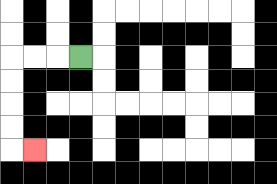{'start': '[3, 2]', 'end': '[1, 6]', 'path_directions': 'L,L,L,D,D,D,D,R', 'path_coordinates': '[[3, 2], [2, 2], [1, 2], [0, 2], [0, 3], [0, 4], [0, 5], [0, 6], [1, 6]]'}